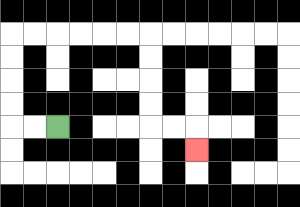{'start': '[2, 5]', 'end': '[8, 6]', 'path_directions': 'L,L,U,U,U,U,R,R,R,R,R,R,D,D,D,D,R,R,D', 'path_coordinates': '[[2, 5], [1, 5], [0, 5], [0, 4], [0, 3], [0, 2], [0, 1], [1, 1], [2, 1], [3, 1], [4, 1], [5, 1], [6, 1], [6, 2], [6, 3], [6, 4], [6, 5], [7, 5], [8, 5], [8, 6]]'}